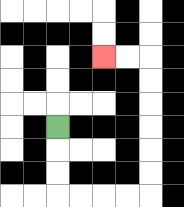{'start': '[2, 5]', 'end': '[4, 2]', 'path_directions': 'D,D,D,R,R,R,R,U,U,U,U,U,U,L,L', 'path_coordinates': '[[2, 5], [2, 6], [2, 7], [2, 8], [3, 8], [4, 8], [5, 8], [6, 8], [6, 7], [6, 6], [6, 5], [6, 4], [6, 3], [6, 2], [5, 2], [4, 2]]'}